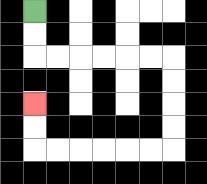{'start': '[1, 0]', 'end': '[1, 4]', 'path_directions': 'D,D,R,R,R,R,R,R,D,D,D,D,L,L,L,L,L,L,U,U', 'path_coordinates': '[[1, 0], [1, 1], [1, 2], [2, 2], [3, 2], [4, 2], [5, 2], [6, 2], [7, 2], [7, 3], [7, 4], [7, 5], [7, 6], [6, 6], [5, 6], [4, 6], [3, 6], [2, 6], [1, 6], [1, 5], [1, 4]]'}